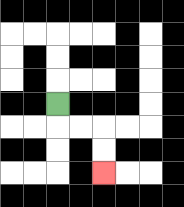{'start': '[2, 4]', 'end': '[4, 7]', 'path_directions': 'D,R,R,D,D', 'path_coordinates': '[[2, 4], [2, 5], [3, 5], [4, 5], [4, 6], [4, 7]]'}